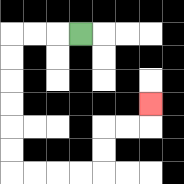{'start': '[3, 1]', 'end': '[6, 4]', 'path_directions': 'L,L,L,D,D,D,D,D,D,R,R,R,R,U,U,R,R,U', 'path_coordinates': '[[3, 1], [2, 1], [1, 1], [0, 1], [0, 2], [0, 3], [0, 4], [0, 5], [0, 6], [0, 7], [1, 7], [2, 7], [3, 7], [4, 7], [4, 6], [4, 5], [5, 5], [6, 5], [6, 4]]'}